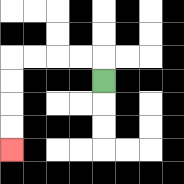{'start': '[4, 3]', 'end': '[0, 6]', 'path_directions': 'U,L,L,L,L,D,D,D,D', 'path_coordinates': '[[4, 3], [4, 2], [3, 2], [2, 2], [1, 2], [0, 2], [0, 3], [0, 4], [0, 5], [0, 6]]'}